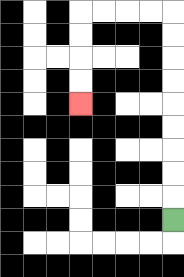{'start': '[7, 9]', 'end': '[3, 4]', 'path_directions': 'U,U,U,U,U,U,U,U,U,L,L,L,L,D,D,D,D', 'path_coordinates': '[[7, 9], [7, 8], [7, 7], [7, 6], [7, 5], [7, 4], [7, 3], [7, 2], [7, 1], [7, 0], [6, 0], [5, 0], [4, 0], [3, 0], [3, 1], [3, 2], [3, 3], [3, 4]]'}